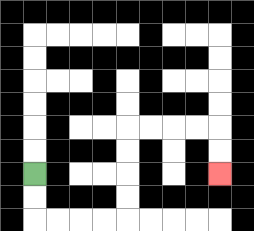{'start': '[1, 7]', 'end': '[9, 7]', 'path_directions': 'D,D,R,R,R,R,U,U,U,U,R,R,R,R,D,D', 'path_coordinates': '[[1, 7], [1, 8], [1, 9], [2, 9], [3, 9], [4, 9], [5, 9], [5, 8], [5, 7], [5, 6], [5, 5], [6, 5], [7, 5], [8, 5], [9, 5], [9, 6], [9, 7]]'}